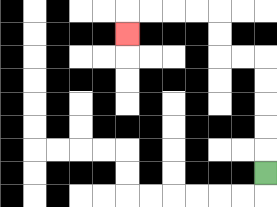{'start': '[11, 7]', 'end': '[5, 1]', 'path_directions': 'U,U,U,U,U,L,L,U,U,L,L,L,L,D', 'path_coordinates': '[[11, 7], [11, 6], [11, 5], [11, 4], [11, 3], [11, 2], [10, 2], [9, 2], [9, 1], [9, 0], [8, 0], [7, 0], [6, 0], [5, 0], [5, 1]]'}